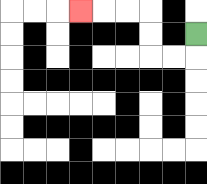{'start': '[8, 1]', 'end': '[3, 0]', 'path_directions': 'D,L,L,U,U,L,L,L', 'path_coordinates': '[[8, 1], [8, 2], [7, 2], [6, 2], [6, 1], [6, 0], [5, 0], [4, 0], [3, 0]]'}